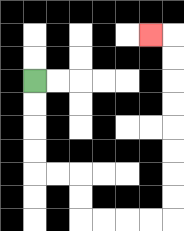{'start': '[1, 3]', 'end': '[6, 1]', 'path_directions': 'D,D,D,D,R,R,D,D,R,R,R,R,U,U,U,U,U,U,U,U,L', 'path_coordinates': '[[1, 3], [1, 4], [1, 5], [1, 6], [1, 7], [2, 7], [3, 7], [3, 8], [3, 9], [4, 9], [5, 9], [6, 9], [7, 9], [7, 8], [7, 7], [7, 6], [7, 5], [7, 4], [7, 3], [7, 2], [7, 1], [6, 1]]'}